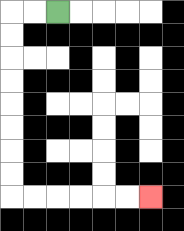{'start': '[2, 0]', 'end': '[6, 8]', 'path_directions': 'L,L,D,D,D,D,D,D,D,D,R,R,R,R,R,R', 'path_coordinates': '[[2, 0], [1, 0], [0, 0], [0, 1], [0, 2], [0, 3], [0, 4], [0, 5], [0, 6], [0, 7], [0, 8], [1, 8], [2, 8], [3, 8], [4, 8], [5, 8], [6, 8]]'}